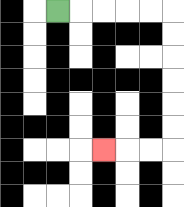{'start': '[2, 0]', 'end': '[4, 6]', 'path_directions': 'R,R,R,R,R,D,D,D,D,D,D,L,L,L', 'path_coordinates': '[[2, 0], [3, 0], [4, 0], [5, 0], [6, 0], [7, 0], [7, 1], [7, 2], [7, 3], [7, 4], [7, 5], [7, 6], [6, 6], [5, 6], [4, 6]]'}